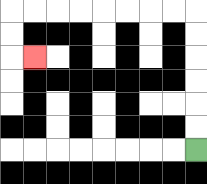{'start': '[8, 6]', 'end': '[1, 2]', 'path_directions': 'U,U,U,U,U,U,L,L,L,L,L,L,L,L,D,D,R', 'path_coordinates': '[[8, 6], [8, 5], [8, 4], [8, 3], [8, 2], [8, 1], [8, 0], [7, 0], [6, 0], [5, 0], [4, 0], [3, 0], [2, 0], [1, 0], [0, 0], [0, 1], [0, 2], [1, 2]]'}